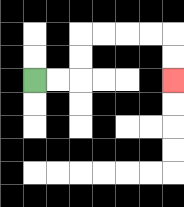{'start': '[1, 3]', 'end': '[7, 3]', 'path_directions': 'R,R,U,U,R,R,R,R,D,D', 'path_coordinates': '[[1, 3], [2, 3], [3, 3], [3, 2], [3, 1], [4, 1], [5, 1], [6, 1], [7, 1], [7, 2], [7, 3]]'}